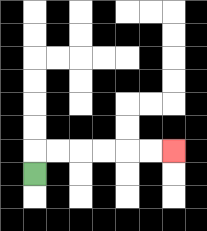{'start': '[1, 7]', 'end': '[7, 6]', 'path_directions': 'U,R,R,R,R,R,R', 'path_coordinates': '[[1, 7], [1, 6], [2, 6], [3, 6], [4, 6], [5, 6], [6, 6], [7, 6]]'}